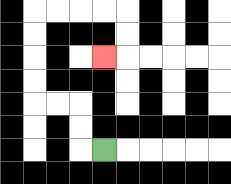{'start': '[4, 6]', 'end': '[4, 2]', 'path_directions': 'L,U,U,L,L,U,U,U,U,R,R,R,R,D,D,L', 'path_coordinates': '[[4, 6], [3, 6], [3, 5], [3, 4], [2, 4], [1, 4], [1, 3], [1, 2], [1, 1], [1, 0], [2, 0], [3, 0], [4, 0], [5, 0], [5, 1], [5, 2], [4, 2]]'}